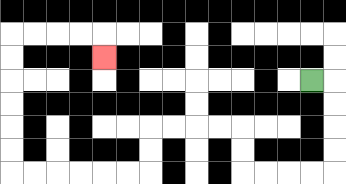{'start': '[13, 3]', 'end': '[4, 2]', 'path_directions': 'R,D,D,D,D,L,L,L,L,U,U,L,L,L,L,D,D,L,L,L,L,L,L,U,U,U,U,U,U,R,R,R,R,D', 'path_coordinates': '[[13, 3], [14, 3], [14, 4], [14, 5], [14, 6], [14, 7], [13, 7], [12, 7], [11, 7], [10, 7], [10, 6], [10, 5], [9, 5], [8, 5], [7, 5], [6, 5], [6, 6], [6, 7], [5, 7], [4, 7], [3, 7], [2, 7], [1, 7], [0, 7], [0, 6], [0, 5], [0, 4], [0, 3], [0, 2], [0, 1], [1, 1], [2, 1], [3, 1], [4, 1], [4, 2]]'}